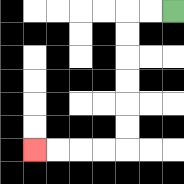{'start': '[7, 0]', 'end': '[1, 6]', 'path_directions': 'L,L,D,D,D,D,D,D,L,L,L,L', 'path_coordinates': '[[7, 0], [6, 0], [5, 0], [5, 1], [5, 2], [5, 3], [5, 4], [5, 5], [5, 6], [4, 6], [3, 6], [2, 6], [1, 6]]'}